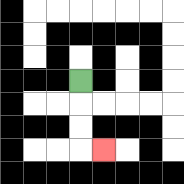{'start': '[3, 3]', 'end': '[4, 6]', 'path_directions': 'D,D,D,R', 'path_coordinates': '[[3, 3], [3, 4], [3, 5], [3, 6], [4, 6]]'}